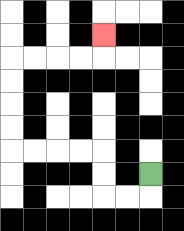{'start': '[6, 7]', 'end': '[4, 1]', 'path_directions': 'D,L,L,U,U,L,L,L,L,U,U,U,U,R,R,R,R,U', 'path_coordinates': '[[6, 7], [6, 8], [5, 8], [4, 8], [4, 7], [4, 6], [3, 6], [2, 6], [1, 6], [0, 6], [0, 5], [0, 4], [0, 3], [0, 2], [1, 2], [2, 2], [3, 2], [4, 2], [4, 1]]'}